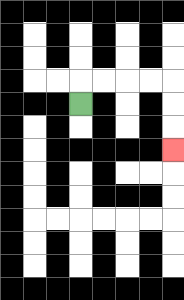{'start': '[3, 4]', 'end': '[7, 6]', 'path_directions': 'U,R,R,R,R,D,D,D', 'path_coordinates': '[[3, 4], [3, 3], [4, 3], [5, 3], [6, 3], [7, 3], [7, 4], [7, 5], [7, 6]]'}